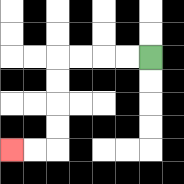{'start': '[6, 2]', 'end': '[0, 6]', 'path_directions': 'L,L,L,L,D,D,D,D,L,L', 'path_coordinates': '[[6, 2], [5, 2], [4, 2], [3, 2], [2, 2], [2, 3], [2, 4], [2, 5], [2, 6], [1, 6], [0, 6]]'}